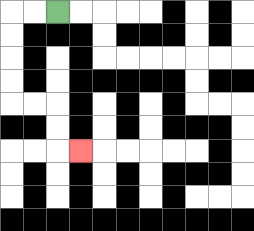{'start': '[2, 0]', 'end': '[3, 6]', 'path_directions': 'L,L,D,D,D,D,R,R,D,D,R', 'path_coordinates': '[[2, 0], [1, 0], [0, 0], [0, 1], [0, 2], [0, 3], [0, 4], [1, 4], [2, 4], [2, 5], [2, 6], [3, 6]]'}